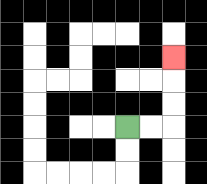{'start': '[5, 5]', 'end': '[7, 2]', 'path_directions': 'R,R,U,U,U', 'path_coordinates': '[[5, 5], [6, 5], [7, 5], [7, 4], [7, 3], [7, 2]]'}